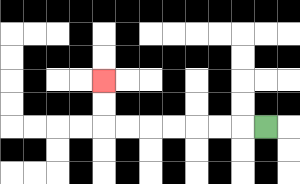{'start': '[11, 5]', 'end': '[4, 3]', 'path_directions': 'L,L,L,L,L,L,L,U,U', 'path_coordinates': '[[11, 5], [10, 5], [9, 5], [8, 5], [7, 5], [6, 5], [5, 5], [4, 5], [4, 4], [4, 3]]'}